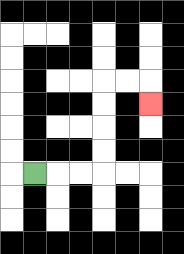{'start': '[1, 7]', 'end': '[6, 4]', 'path_directions': 'R,R,R,U,U,U,U,R,R,D', 'path_coordinates': '[[1, 7], [2, 7], [3, 7], [4, 7], [4, 6], [4, 5], [4, 4], [4, 3], [5, 3], [6, 3], [6, 4]]'}